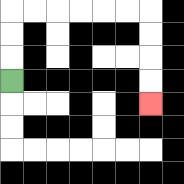{'start': '[0, 3]', 'end': '[6, 4]', 'path_directions': 'U,U,U,R,R,R,R,R,R,D,D,D,D', 'path_coordinates': '[[0, 3], [0, 2], [0, 1], [0, 0], [1, 0], [2, 0], [3, 0], [4, 0], [5, 0], [6, 0], [6, 1], [6, 2], [6, 3], [6, 4]]'}